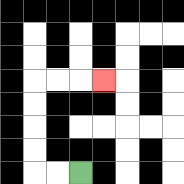{'start': '[3, 7]', 'end': '[4, 3]', 'path_directions': 'L,L,U,U,U,U,R,R,R', 'path_coordinates': '[[3, 7], [2, 7], [1, 7], [1, 6], [1, 5], [1, 4], [1, 3], [2, 3], [3, 3], [4, 3]]'}